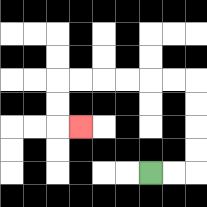{'start': '[6, 7]', 'end': '[3, 5]', 'path_directions': 'R,R,U,U,U,U,L,L,L,L,L,L,D,D,R', 'path_coordinates': '[[6, 7], [7, 7], [8, 7], [8, 6], [8, 5], [8, 4], [8, 3], [7, 3], [6, 3], [5, 3], [4, 3], [3, 3], [2, 3], [2, 4], [2, 5], [3, 5]]'}